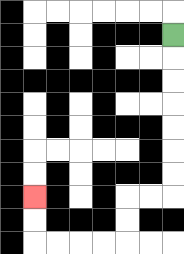{'start': '[7, 1]', 'end': '[1, 8]', 'path_directions': 'D,D,D,D,D,D,D,L,L,D,D,L,L,L,L,U,U', 'path_coordinates': '[[7, 1], [7, 2], [7, 3], [7, 4], [7, 5], [7, 6], [7, 7], [7, 8], [6, 8], [5, 8], [5, 9], [5, 10], [4, 10], [3, 10], [2, 10], [1, 10], [1, 9], [1, 8]]'}